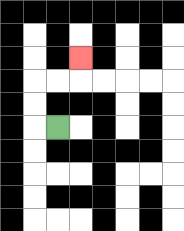{'start': '[2, 5]', 'end': '[3, 2]', 'path_directions': 'L,U,U,R,R,U', 'path_coordinates': '[[2, 5], [1, 5], [1, 4], [1, 3], [2, 3], [3, 3], [3, 2]]'}